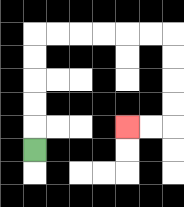{'start': '[1, 6]', 'end': '[5, 5]', 'path_directions': 'U,U,U,U,U,R,R,R,R,R,R,D,D,D,D,L,L', 'path_coordinates': '[[1, 6], [1, 5], [1, 4], [1, 3], [1, 2], [1, 1], [2, 1], [3, 1], [4, 1], [5, 1], [6, 1], [7, 1], [7, 2], [7, 3], [7, 4], [7, 5], [6, 5], [5, 5]]'}